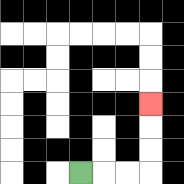{'start': '[3, 7]', 'end': '[6, 4]', 'path_directions': 'R,R,R,U,U,U', 'path_coordinates': '[[3, 7], [4, 7], [5, 7], [6, 7], [6, 6], [6, 5], [6, 4]]'}